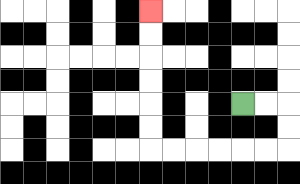{'start': '[10, 4]', 'end': '[6, 0]', 'path_directions': 'R,R,D,D,L,L,L,L,L,L,U,U,U,U,U,U', 'path_coordinates': '[[10, 4], [11, 4], [12, 4], [12, 5], [12, 6], [11, 6], [10, 6], [9, 6], [8, 6], [7, 6], [6, 6], [6, 5], [6, 4], [6, 3], [6, 2], [6, 1], [6, 0]]'}